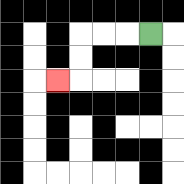{'start': '[6, 1]', 'end': '[2, 3]', 'path_directions': 'L,L,L,D,D,L', 'path_coordinates': '[[6, 1], [5, 1], [4, 1], [3, 1], [3, 2], [3, 3], [2, 3]]'}